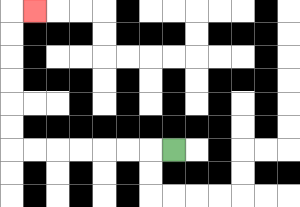{'start': '[7, 6]', 'end': '[1, 0]', 'path_directions': 'L,L,L,L,L,L,L,U,U,U,U,U,U,R', 'path_coordinates': '[[7, 6], [6, 6], [5, 6], [4, 6], [3, 6], [2, 6], [1, 6], [0, 6], [0, 5], [0, 4], [0, 3], [0, 2], [0, 1], [0, 0], [1, 0]]'}